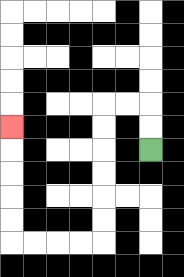{'start': '[6, 6]', 'end': '[0, 5]', 'path_directions': 'U,U,L,L,D,D,D,D,D,D,L,L,L,L,U,U,U,U,U', 'path_coordinates': '[[6, 6], [6, 5], [6, 4], [5, 4], [4, 4], [4, 5], [4, 6], [4, 7], [4, 8], [4, 9], [4, 10], [3, 10], [2, 10], [1, 10], [0, 10], [0, 9], [0, 8], [0, 7], [0, 6], [0, 5]]'}